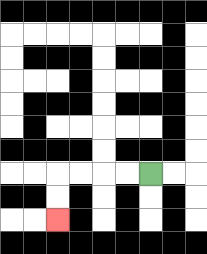{'start': '[6, 7]', 'end': '[2, 9]', 'path_directions': 'L,L,L,L,D,D', 'path_coordinates': '[[6, 7], [5, 7], [4, 7], [3, 7], [2, 7], [2, 8], [2, 9]]'}